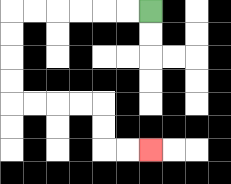{'start': '[6, 0]', 'end': '[6, 6]', 'path_directions': 'L,L,L,L,L,L,D,D,D,D,R,R,R,R,D,D,R,R', 'path_coordinates': '[[6, 0], [5, 0], [4, 0], [3, 0], [2, 0], [1, 0], [0, 0], [0, 1], [0, 2], [0, 3], [0, 4], [1, 4], [2, 4], [3, 4], [4, 4], [4, 5], [4, 6], [5, 6], [6, 6]]'}